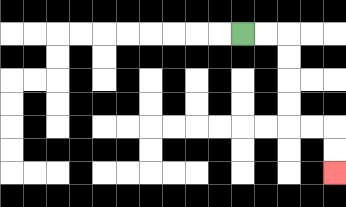{'start': '[10, 1]', 'end': '[14, 7]', 'path_directions': 'R,R,D,D,D,D,R,R,D,D', 'path_coordinates': '[[10, 1], [11, 1], [12, 1], [12, 2], [12, 3], [12, 4], [12, 5], [13, 5], [14, 5], [14, 6], [14, 7]]'}